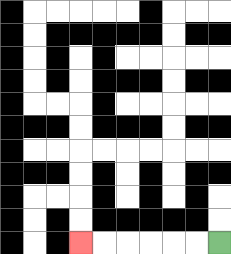{'start': '[9, 10]', 'end': '[3, 10]', 'path_directions': 'L,L,L,L,L,L', 'path_coordinates': '[[9, 10], [8, 10], [7, 10], [6, 10], [5, 10], [4, 10], [3, 10]]'}